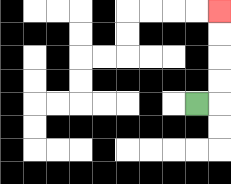{'start': '[8, 4]', 'end': '[9, 0]', 'path_directions': 'R,U,U,U,U', 'path_coordinates': '[[8, 4], [9, 4], [9, 3], [9, 2], [9, 1], [9, 0]]'}